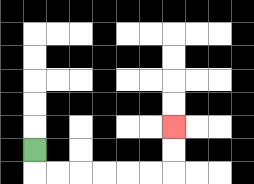{'start': '[1, 6]', 'end': '[7, 5]', 'path_directions': 'D,R,R,R,R,R,R,U,U', 'path_coordinates': '[[1, 6], [1, 7], [2, 7], [3, 7], [4, 7], [5, 7], [6, 7], [7, 7], [7, 6], [7, 5]]'}